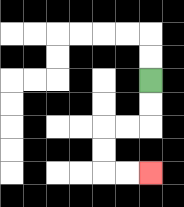{'start': '[6, 3]', 'end': '[6, 7]', 'path_directions': 'D,D,L,L,D,D,R,R', 'path_coordinates': '[[6, 3], [6, 4], [6, 5], [5, 5], [4, 5], [4, 6], [4, 7], [5, 7], [6, 7]]'}